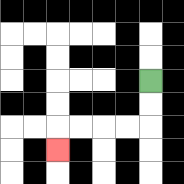{'start': '[6, 3]', 'end': '[2, 6]', 'path_directions': 'D,D,L,L,L,L,D', 'path_coordinates': '[[6, 3], [6, 4], [6, 5], [5, 5], [4, 5], [3, 5], [2, 5], [2, 6]]'}